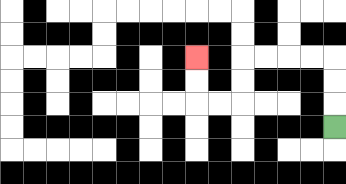{'start': '[14, 5]', 'end': '[8, 2]', 'path_directions': 'U,U,U,L,L,L,L,D,D,L,L,U,U', 'path_coordinates': '[[14, 5], [14, 4], [14, 3], [14, 2], [13, 2], [12, 2], [11, 2], [10, 2], [10, 3], [10, 4], [9, 4], [8, 4], [8, 3], [8, 2]]'}